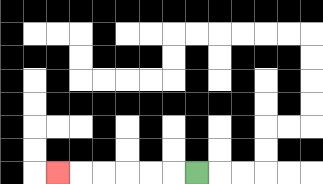{'start': '[8, 7]', 'end': '[2, 7]', 'path_directions': 'L,L,L,L,L,L', 'path_coordinates': '[[8, 7], [7, 7], [6, 7], [5, 7], [4, 7], [3, 7], [2, 7]]'}